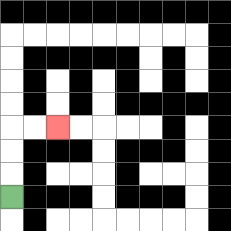{'start': '[0, 8]', 'end': '[2, 5]', 'path_directions': 'U,U,U,R,R', 'path_coordinates': '[[0, 8], [0, 7], [0, 6], [0, 5], [1, 5], [2, 5]]'}